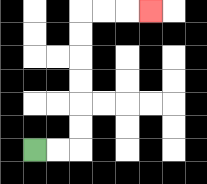{'start': '[1, 6]', 'end': '[6, 0]', 'path_directions': 'R,R,U,U,U,U,U,U,R,R,R', 'path_coordinates': '[[1, 6], [2, 6], [3, 6], [3, 5], [3, 4], [3, 3], [3, 2], [3, 1], [3, 0], [4, 0], [5, 0], [6, 0]]'}